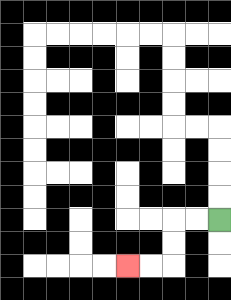{'start': '[9, 9]', 'end': '[5, 11]', 'path_directions': 'L,L,D,D,L,L', 'path_coordinates': '[[9, 9], [8, 9], [7, 9], [7, 10], [7, 11], [6, 11], [5, 11]]'}